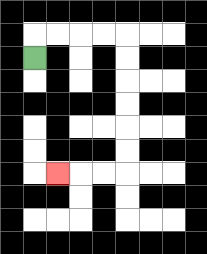{'start': '[1, 2]', 'end': '[2, 7]', 'path_directions': 'U,R,R,R,R,D,D,D,D,D,D,L,L,L', 'path_coordinates': '[[1, 2], [1, 1], [2, 1], [3, 1], [4, 1], [5, 1], [5, 2], [5, 3], [5, 4], [5, 5], [5, 6], [5, 7], [4, 7], [3, 7], [2, 7]]'}